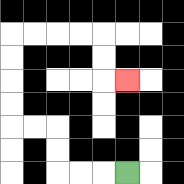{'start': '[5, 7]', 'end': '[5, 3]', 'path_directions': 'L,L,L,U,U,L,L,U,U,U,U,R,R,R,R,D,D,R', 'path_coordinates': '[[5, 7], [4, 7], [3, 7], [2, 7], [2, 6], [2, 5], [1, 5], [0, 5], [0, 4], [0, 3], [0, 2], [0, 1], [1, 1], [2, 1], [3, 1], [4, 1], [4, 2], [4, 3], [5, 3]]'}